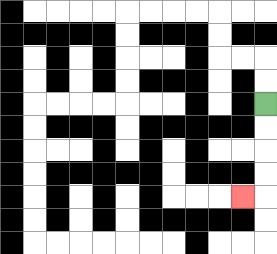{'start': '[11, 4]', 'end': '[10, 8]', 'path_directions': 'D,D,D,D,L', 'path_coordinates': '[[11, 4], [11, 5], [11, 6], [11, 7], [11, 8], [10, 8]]'}